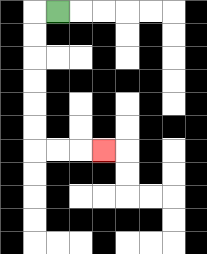{'start': '[2, 0]', 'end': '[4, 6]', 'path_directions': 'L,D,D,D,D,D,D,R,R,R', 'path_coordinates': '[[2, 0], [1, 0], [1, 1], [1, 2], [1, 3], [1, 4], [1, 5], [1, 6], [2, 6], [3, 6], [4, 6]]'}